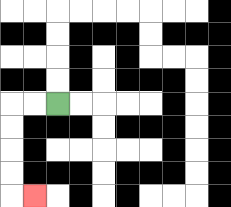{'start': '[2, 4]', 'end': '[1, 8]', 'path_directions': 'L,L,D,D,D,D,R', 'path_coordinates': '[[2, 4], [1, 4], [0, 4], [0, 5], [0, 6], [0, 7], [0, 8], [1, 8]]'}